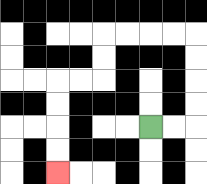{'start': '[6, 5]', 'end': '[2, 7]', 'path_directions': 'R,R,U,U,U,U,L,L,L,L,D,D,L,L,D,D,D,D', 'path_coordinates': '[[6, 5], [7, 5], [8, 5], [8, 4], [8, 3], [8, 2], [8, 1], [7, 1], [6, 1], [5, 1], [4, 1], [4, 2], [4, 3], [3, 3], [2, 3], [2, 4], [2, 5], [2, 6], [2, 7]]'}